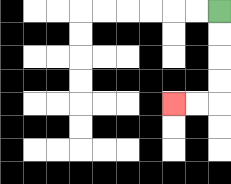{'start': '[9, 0]', 'end': '[7, 4]', 'path_directions': 'D,D,D,D,L,L', 'path_coordinates': '[[9, 0], [9, 1], [9, 2], [9, 3], [9, 4], [8, 4], [7, 4]]'}